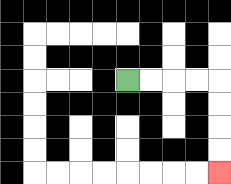{'start': '[5, 3]', 'end': '[9, 7]', 'path_directions': 'R,R,R,R,D,D,D,D', 'path_coordinates': '[[5, 3], [6, 3], [7, 3], [8, 3], [9, 3], [9, 4], [9, 5], [9, 6], [9, 7]]'}